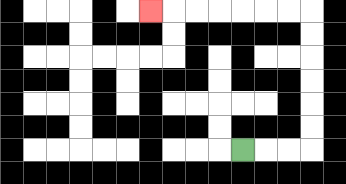{'start': '[10, 6]', 'end': '[6, 0]', 'path_directions': 'R,R,R,U,U,U,U,U,U,L,L,L,L,L,L,L', 'path_coordinates': '[[10, 6], [11, 6], [12, 6], [13, 6], [13, 5], [13, 4], [13, 3], [13, 2], [13, 1], [13, 0], [12, 0], [11, 0], [10, 0], [9, 0], [8, 0], [7, 0], [6, 0]]'}